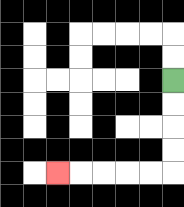{'start': '[7, 3]', 'end': '[2, 7]', 'path_directions': 'D,D,D,D,L,L,L,L,L', 'path_coordinates': '[[7, 3], [7, 4], [7, 5], [7, 6], [7, 7], [6, 7], [5, 7], [4, 7], [3, 7], [2, 7]]'}